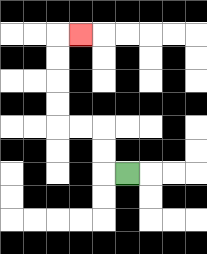{'start': '[5, 7]', 'end': '[3, 1]', 'path_directions': 'L,U,U,L,L,U,U,U,U,R', 'path_coordinates': '[[5, 7], [4, 7], [4, 6], [4, 5], [3, 5], [2, 5], [2, 4], [2, 3], [2, 2], [2, 1], [3, 1]]'}